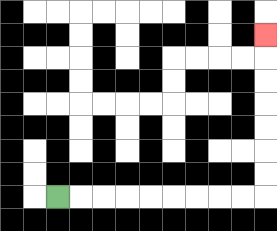{'start': '[2, 8]', 'end': '[11, 1]', 'path_directions': 'R,R,R,R,R,R,R,R,R,U,U,U,U,U,U,U', 'path_coordinates': '[[2, 8], [3, 8], [4, 8], [5, 8], [6, 8], [7, 8], [8, 8], [9, 8], [10, 8], [11, 8], [11, 7], [11, 6], [11, 5], [11, 4], [11, 3], [11, 2], [11, 1]]'}